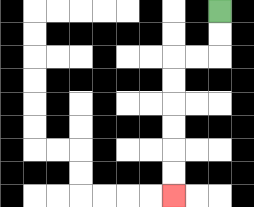{'start': '[9, 0]', 'end': '[7, 8]', 'path_directions': 'D,D,L,L,D,D,D,D,D,D', 'path_coordinates': '[[9, 0], [9, 1], [9, 2], [8, 2], [7, 2], [7, 3], [7, 4], [7, 5], [7, 6], [7, 7], [7, 8]]'}